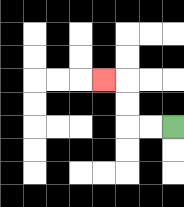{'start': '[7, 5]', 'end': '[4, 3]', 'path_directions': 'L,L,U,U,L', 'path_coordinates': '[[7, 5], [6, 5], [5, 5], [5, 4], [5, 3], [4, 3]]'}